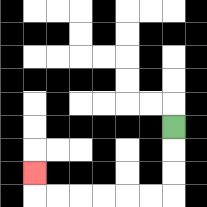{'start': '[7, 5]', 'end': '[1, 7]', 'path_directions': 'D,D,D,L,L,L,L,L,L,U', 'path_coordinates': '[[7, 5], [7, 6], [7, 7], [7, 8], [6, 8], [5, 8], [4, 8], [3, 8], [2, 8], [1, 8], [1, 7]]'}